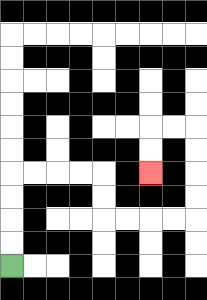{'start': '[0, 11]', 'end': '[6, 7]', 'path_directions': 'U,U,U,U,R,R,R,R,D,D,R,R,R,R,U,U,U,U,L,L,D,D', 'path_coordinates': '[[0, 11], [0, 10], [0, 9], [0, 8], [0, 7], [1, 7], [2, 7], [3, 7], [4, 7], [4, 8], [4, 9], [5, 9], [6, 9], [7, 9], [8, 9], [8, 8], [8, 7], [8, 6], [8, 5], [7, 5], [6, 5], [6, 6], [6, 7]]'}